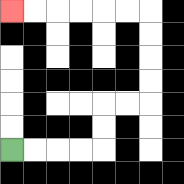{'start': '[0, 6]', 'end': '[0, 0]', 'path_directions': 'R,R,R,R,U,U,R,R,U,U,U,U,L,L,L,L,L,L', 'path_coordinates': '[[0, 6], [1, 6], [2, 6], [3, 6], [4, 6], [4, 5], [4, 4], [5, 4], [6, 4], [6, 3], [6, 2], [6, 1], [6, 0], [5, 0], [4, 0], [3, 0], [2, 0], [1, 0], [0, 0]]'}